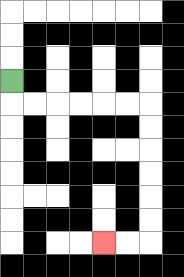{'start': '[0, 3]', 'end': '[4, 10]', 'path_directions': 'D,R,R,R,R,R,R,D,D,D,D,D,D,L,L', 'path_coordinates': '[[0, 3], [0, 4], [1, 4], [2, 4], [3, 4], [4, 4], [5, 4], [6, 4], [6, 5], [6, 6], [6, 7], [6, 8], [6, 9], [6, 10], [5, 10], [4, 10]]'}